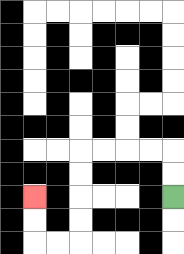{'start': '[7, 8]', 'end': '[1, 8]', 'path_directions': 'U,U,L,L,L,L,D,D,D,D,L,L,U,U', 'path_coordinates': '[[7, 8], [7, 7], [7, 6], [6, 6], [5, 6], [4, 6], [3, 6], [3, 7], [3, 8], [3, 9], [3, 10], [2, 10], [1, 10], [1, 9], [1, 8]]'}